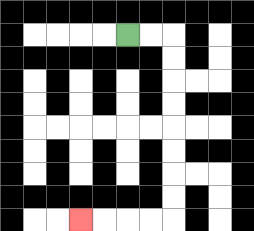{'start': '[5, 1]', 'end': '[3, 9]', 'path_directions': 'R,R,D,D,D,D,D,D,D,D,L,L,L,L', 'path_coordinates': '[[5, 1], [6, 1], [7, 1], [7, 2], [7, 3], [7, 4], [7, 5], [7, 6], [7, 7], [7, 8], [7, 9], [6, 9], [5, 9], [4, 9], [3, 9]]'}